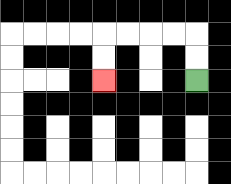{'start': '[8, 3]', 'end': '[4, 3]', 'path_directions': 'U,U,L,L,L,L,D,D', 'path_coordinates': '[[8, 3], [8, 2], [8, 1], [7, 1], [6, 1], [5, 1], [4, 1], [4, 2], [4, 3]]'}